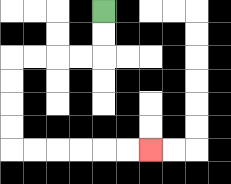{'start': '[4, 0]', 'end': '[6, 6]', 'path_directions': 'D,D,L,L,L,L,D,D,D,D,R,R,R,R,R,R', 'path_coordinates': '[[4, 0], [4, 1], [4, 2], [3, 2], [2, 2], [1, 2], [0, 2], [0, 3], [0, 4], [0, 5], [0, 6], [1, 6], [2, 6], [3, 6], [4, 6], [5, 6], [6, 6]]'}